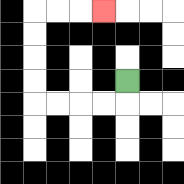{'start': '[5, 3]', 'end': '[4, 0]', 'path_directions': 'D,L,L,L,L,U,U,U,U,R,R,R', 'path_coordinates': '[[5, 3], [5, 4], [4, 4], [3, 4], [2, 4], [1, 4], [1, 3], [1, 2], [1, 1], [1, 0], [2, 0], [3, 0], [4, 0]]'}